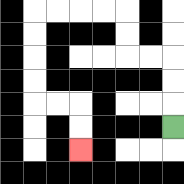{'start': '[7, 5]', 'end': '[3, 6]', 'path_directions': 'U,U,U,L,L,U,U,L,L,L,L,D,D,D,D,R,R,D,D', 'path_coordinates': '[[7, 5], [7, 4], [7, 3], [7, 2], [6, 2], [5, 2], [5, 1], [5, 0], [4, 0], [3, 0], [2, 0], [1, 0], [1, 1], [1, 2], [1, 3], [1, 4], [2, 4], [3, 4], [3, 5], [3, 6]]'}